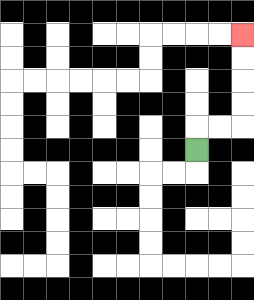{'start': '[8, 6]', 'end': '[10, 1]', 'path_directions': 'U,R,R,U,U,U,U', 'path_coordinates': '[[8, 6], [8, 5], [9, 5], [10, 5], [10, 4], [10, 3], [10, 2], [10, 1]]'}